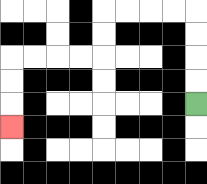{'start': '[8, 4]', 'end': '[0, 5]', 'path_directions': 'U,U,U,U,L,L,L,L,D,D,L,L,L,L,D,D,D', 'path_coordinates': '[[8, 4], [8, 3], [8, 2], [8, 1], [8, 0], [7, 0], [6, 0], [5, 0], [4, 0], [4, 1], [4, 2], [3, 2], [2, 2], [1, 2], [0, 2], [0, 3], [0, 4], [0, 5]]'}